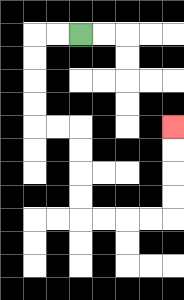{'start': '[3, 1]', 'end': '[7, 5]', 'path_directions': 'L,L,D,D,D,D,R,R,D,D,D,D,R,R,R,R,U,U,U,U', 'path_coordinates': '[[3, 1], [2, 1], [1, 1], [1, 2], [1, 3], [1, 4], [1, 5], [2, 5], [3, 5], [3, 6], [3, 7], [3, 8], [3, 9], [4, 9], [5, 9], [6, 9], [7, 9], [7, 8], [7, 7], [7, 6], [7, 5]]'}